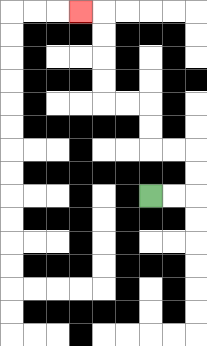{'start': '[6, 8]', 'end': '[3, 0]', 'path_directions': 'R,R,U,U,L,L,U,U,L,L,U,U,U,U,L', 'path_coordinates': '[[6, 8], [7, 8], [8, 8], [8, 7], [8, 6], [7, 6], [6, 6], [6, 5], [6, 4], [5, 4], [4, 4], [4, 3], [4, 2], [4, 1], [4, 0], [3, 0]]'}